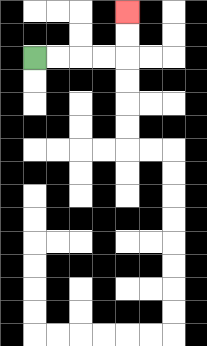{'start': '[1, 2]', 'end': '[5, 0]', 'path_directions': 'R,R,R,R,U,U', 'path_coordinates': '[[1, 2], [2, 2], [3, 2], [4, 2], [5, 2], [5, 1], [5, 0]]'}